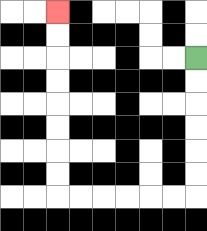{'start': '[8, 2]', 'end': '[2, 0]', 'path_directions': 'D,D,D,D,D,D,L,L,L,L,L,L,U,U,U,U,U,U,U,U', 'path_coordinates': '[[8, 2], [8, 3], [8, 4], [8, 5], [8, 6], [8, 7], [8, 8], [7, 8], [6, 8], [5, 8], [4, 8], [3, 8], [2, 8], [2, 7], [2, 6], [2, 5], [2, 4], [2, 3], [2, 2], [2, 1], [2, 0]]'}